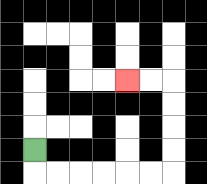{'start': '[1, 6]', 'end': '[5, 3]', 'path_directions': 'D,R,R,R,R,R,R,U,U,U,U,L,L', 'path_coordinates': '[[1, 6], [1, 7], [2, 7], [3, 7], [4, 7], [5, 7], [6, 7], [7, 7], [7, 6], [7, 5], [7, 4], [7, 3], [6, 3], [5, 3]]'}